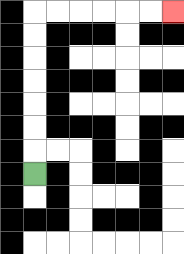{'start': '[1, 7]', 'end': '[7, 0]', 'path_directions': 'U,U,U,U,U,U,U,R,R,R,R,R,R', 'path_coordinates': '[[1, 7], [1, 6], [1, 5], [1, 4], [1, 3], [1, 2], [1, 1], [1, 0], [2, 0], [3, 0], [4, 0], [5, 0], [6, 0], [7, 0]]'}